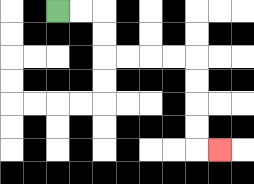{'start': '[2, 0]', 'end': '[9, 6]', 'path_directions': 'R,R,D,D,R,R,R,R,D,D,D,D,R', 'path_coordinates': '[[2, 0], [3, 0], [4, 0], [4, 1], [4, 2], [5, 2], [6, 2], [7, 2], [8, 2], [8, 3], [8, 4], [8, 5], [8, 6], [9, 6]]'}